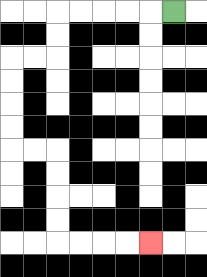{'start': '[7, 0]', 'end': '[6, 10]', 'path_directions': 'L,L,L,L,L,D,D,L,L,D,D,D,D,R,R,D,D,D,D,R,R,R,R', 'path_coordinates': '[[7, 0], [6, 0], [5, 0], [4, 0], [3, 0], [2, 0], [2, 1], [2, 2], [1, 2], [0, 2], [0, 3], [0, 4], [0, 5], [0, 6], [1, 6], [2, 6], [2, 7], [2, 8], [2, 9], [2, 10], [3, 10], [4, 10], [5, 10], [6, 10]]'}